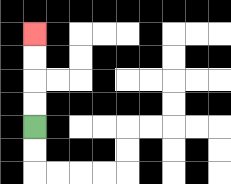{'start': '[1, 5]', 'end': '[1, 1]', 'path_directions': 'U,U,U,U', 'path_coordinates': '[[1, 5], [1, 4], [1, 3], [1, 2], [1, 1]]'}